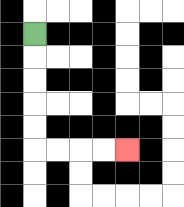{'start': '[1, 1]', 'end': '[5, 6]', 'path_directions': 'D,D,D,D,D,R,R,R,R', 'path_coordinates': '[[1, 1], [1, 2], [1, 3], [1, 4], [1, 5], [1, 6], [2, 6], [3, 6], [4, 6], [5, 6]]'}